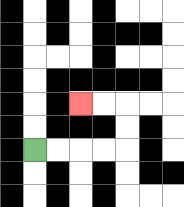{'start': '[1, 6]', 'end': '[3, 4]', 'path_directions': 'R,R,R,R,U,U,L,L', 'path_coordinates': '[[1, 6], [2, 6], [3, 6], [4, 6], [5, 6], [5, 5], [5, 4], [4, 4], [3, 4]]'}